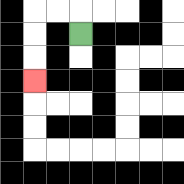{'start': '[3, 1]', 'end': '[1, 3]', 'path_directions': 'U,L,L,D,D,D', 'path_coordinates': '[[3, 1], [3, 0], [2, 0], [1, 0], [1, 1], [1, 2], [1, 3]]'}